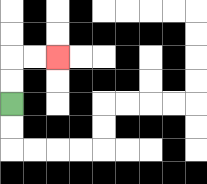{'start': '[0, 4]', 'end': '[2, 2]', 'path_directions': 'U,U,R,R', 'path_coordinates': '[[0, 4], [0, 3], [0, 2], [1, 2], [2, 2]]'}